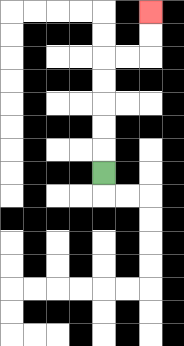{'start': '[4, 7]', 'end': '[6, 0]', 'path_directions': 'U,U,U,U,U,R,R,U,U', 'path_coordinates': '[[4, 7], [4, 6], [4, 5], [4, 4], [4, 3], [4, 2], [5, 2], [6, 2], [6, 1], [6, 0]]'}